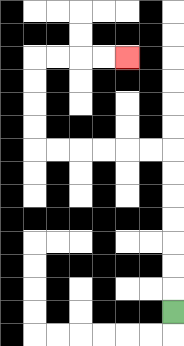{'start': '[7, 13]', 'end': '[5, 2]', 'path_directions': 'U,U,U,U,U,U,U,L,L,L,L,L,L,U,U,U,U,R,R,R,R', 'path_coordinates': '[[7, 13], [7, 12], [7, 11], [7, 10], [7, 9], [7, 8], [7, 7], [7, 6], [6, 6], [5, 6], [4, 6], [3, 6], [2, 6], [1, 6], [1, 5], [1, 4], [1, 3], [1, 2], [2, 2], [3, 2], [4, 2], [5, 2]]'}